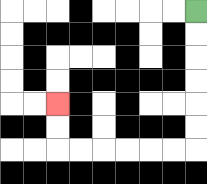{'start': '[8, 0]', 'end': '[2, 4]', 'path_directions': 'D,D,D,D,D,D,L,L,L,L,L,L,U,U', 'path_coordinates': '[[8, 0], [8, 1], [8, 2], [8, 3], [8, 4], [8, 5], [8, 6], [7, 6], [6, 6], [5, 6], [4, 6], [3, 6], [2, 6], [2, 5], [2, 4]]'}